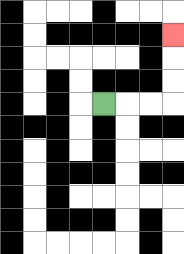{'start': '[4, 4]', 'end': '[7, 1]', 'path_directions': 'R,R,R,U,U,U', 'path_coordinates': '[[4, 4], [5, 4], [6, 4], [7, 4], [7, 3], [7, 2], [7, 1]]'}